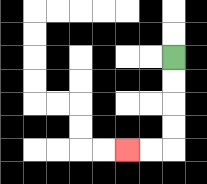{'start': '[7, 2]', 'end': '[5, 6]', 'path_directions': 'D,D,D,D,L,L', 'path_coordinates': '[[7, 2], [7, 3], [7, 4], [7, 5], [7, 6], [6, 6], [5, 6]]'}